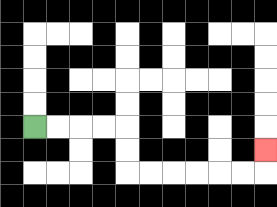{'start': '[1, 5]', 'end': '[11, 6]', 'path_directions': 'R,R,R,R,D,D,R,R,R,R,R,R,U', 'path_coordinates': '[[1, 5], [2, 5], [3, 5], [4, 5], [5, 5], [5, 6], [5, 7], [6, 7], [7, 7], [8, 7], [9, 7], [10, 7], [11, 7], [11, 6]]'}